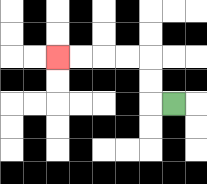{'start': '[7, 4]', 'end': '[2, 2]', 'path_directions': 'L,U,U,L,L,L,L', 'path_coordinates': '[[7, 4], [6, 4], [6, 3], [6, 2], [5, 2], [4, 2], [3, 2], [2, 2]]'}